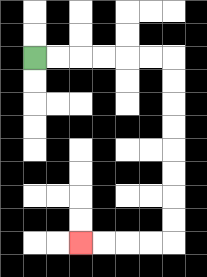{'start': '[1, 2]', 'end': '[3, 10]', 'path_directions': 'R,R,R,R,R,R,D,D,D,D,D,D,D,D,L,L,L,L', 'path_coordinates': '[[1, 2], [2, 2], [3, 2], [4, 2], [5, 2], [6, 2], [7, 2], [7, 3], [7, 4], [7, 5], [7, 6], [7, 7], [7, 8], [7, 9], [7, 10], [6, 10], [5, 10], [4, 10], [3, 10]]'}